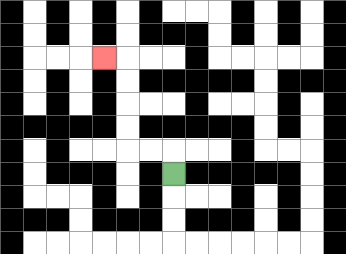{'start': '[7, 7]', 'end': '[4, 2]', 'path_directions': 'U,L,L,U,U,U,U,L', 'path_coordinates': '[[7, 7], [7, 6], [6, 6], [5, 6], [5, 5], [5, 4], [5, 3], [5, 2], [4, 2]]'}